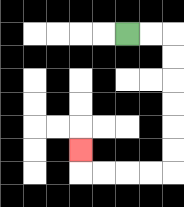{'start': '[5, 1]', 'end': '[3, 6]', 'path_directions': 'R,R,D,D,D,D,D,D,L,L,L,L,U', 'path_coordinates': '[[5, 1], [6, 1], [7, 1], [7, 2], [7, 3], [7, 4], [7, 5], [7, 6], [7, 7], [6, 7], [5, 7], [4, 7], [3, 7], [3, 6]]'}